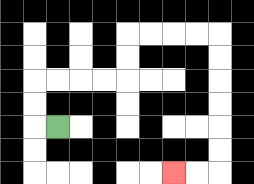{'start': '[2, 5]', 'end': '[7, 7]', 'path_directions': 'L,U,U,R,R,R,R,U,U,R,R,R,R,D,D,D,D,D,D,L,L', 'path_coordinates': '[[2, 5], [1, 5], [1, 4], [1, 3], [2, 3], [3, 3], [4, 3], [5, 3], [5, 2], [5, 1], [6, 1], [7, 1], [8, 1], [9, 1], [9, 2], [9, 3], [9, 4], [9, 5], [9, 6], [9, 7], [8, 7], [7, 7]]'}